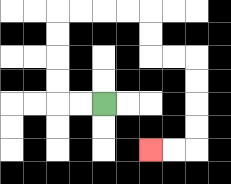{'start': '[4, 4]', 'end': '[6, 6]', 'path_directions': 'L,L,U,U,U,U,R,R,R,R,D,D,R,R,D,D,D,D,L,L', 'path_coordinates': '[[4, 4], [3, 4], [2, 4], [2, 3], [2, 2], [2, 1], [2, 0], [3, 0], [4, 0], [5, 0], [6, 0], [6, 1], [6, 2], [7, 2], [8, 2], [8, 3], [8, 4], [8, 5], [8, 6], [7, 6], [6, 6]]'}